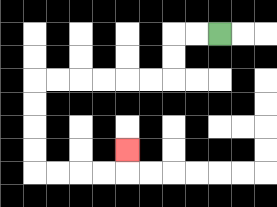{'start': '[9, 1]', 'end': '[5, 6]', 'path_directions': 'L,L,D,D,L,L,L,L,L,L,D,D,D,D,R,R,R,R,U', 'path_coordinates': '[[9, 1], [8, 1], [7, 1], [7, 2], [7, 3], [6, 3], [5, 3], [4, 3], [3, 3], [2, 3], [1, 3], [1, 4], [1, 5], [1, 6], [1, 7], [2, 7], [3, 7], [4, 7], [5, 7], [5, 6]]'}